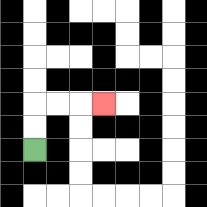{'start': '[1, 6]', 'end': '[4, 4]', 'path_directions': 'U,U,R,R,R', 'path_coordinates': '[[1, 6], [1, 5], [1, 4], [2, 4], [3, 4], [4, 4]]'}